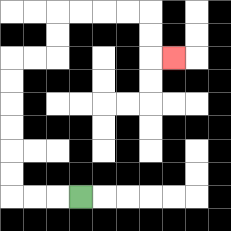{'start': '[3, 8]', 'end': '[7, 2]', 'path_directions': 'L,L,L,U,U,U,U,U,U,R,R,U,U,R,R,R,R,D,D,R', 'path_coordinates': '[[3, 8], [2, 8], [1, 8], [0, 8], [0, 7], [0, 6], [0, 5], [0, 4], [0, 3], [0, 2], [1, 2], [2, 2], [2, 1], [2, 0], [3, 0], [4, 0], [5, 0], [6, 0], [6, 1], [6, 2], [7, 2]]'}